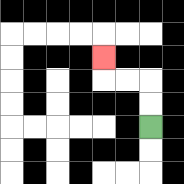{'start': '[6, 5]', 'end': '[4, 2]', 'path_directions': 'U,U,L,L,U', 'path_coordinates': '[[6, 5], [6, 4], [6, 3], [5, 3], [4, 3], [4, 2]]'}